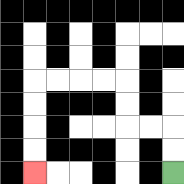{'start': '[7, 7]', 'end': '[1, 7]', 'path_directions': 'U,U,L,L,U,U,L,L,L,L,D,D,D,D', 'path_coordinates': '[[7, 7], [7, 6], [7, 5], [6, 5], [5, 5], [5, 4], [5, 3], [4, 3], [3, 3], [2, 3], [1, 3], [1, 4], [1, 5], [1, 6], [1, 7]]'}